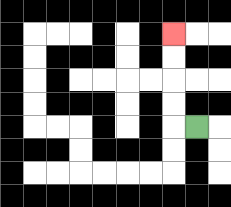{'start': '[8, 5]', 'end': '[7, 1]', 'path_directions': 'L,U,U,U,U', 'path_coordinates': '[[8, 5], [7, 5], [7, 4], [7, 3], [7, 2], [7, 1]]'}